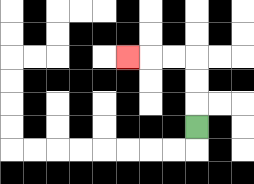{'start': '[8, 5]', 'end': '[5, 2]', 'path_directions': 'U,U,U,L,L,L', 'path_coordinates': '[[8, 5], [8, 4], [8, 3], [8, 2], [7, 2], [6, 2], [5, 2]]'}